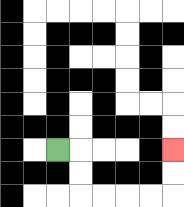{'start': '[2, 6]', 'end': '[7, 6]', 'path_directions': 'R,D,D,R,R,R,R,U,U', 'path_coordinates': '[[2, 6], [3, 6], [3, 7], [3, 8], [4, 8], [5, 8], [6, 8], [7, 8], [7, 7], [7, 6]]'}